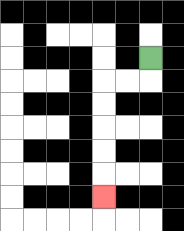{'start': '[6, 2]', 'end': '[4, 8]', 'path_directions': 'D,L,L,D,D,D,D,D', 'path_coordinates': '[[6, 2], [6, 3], [5, 3], [4, 3], [4, 4], [4, 5], [4, 6], [4, 7], [4, 8]]'}